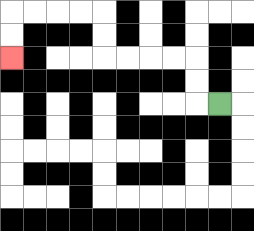{'start': '[9, 4]', 'end': '[0, 2]', 'path_directions': 'L,U,U,L,L,L,L,U,U,L,L,L,L,D,D', 'path_coordinates': '[[9, 4], [8, 4], [8, 3], [8, 2], [7, 2], [6, 2], [5, 2], [4, 2], [4, 1], [4, 0], [3, 0], [2, 0], [1, 0], [0, 0], [0, 1], [0, 2]]'}